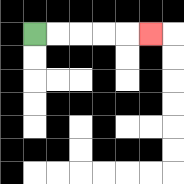{'start': '[1, 1]', 'end': '[6, 1]', 'path_directions': 'R,R,R,R,R', 'path_coordinates': '[[1, 1], [2, 1], [3, 1], [4, 1], [5, 1], [6, 1]]'}